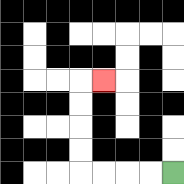{'start': '[7, 7]', 'end': '[4, 3]', 'path_directions': 'L,L,L,L,U,U,U,U,R', 'path_coordinates': '[[7, 7], [6, 7], [5, 7], [4, 7], [3, 7], [3, 6], [3, 5], [3, 4], [3, 3], [4, 3]]'}